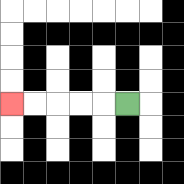{'start': '[5, 4]', 'end': '[0, 4]', 'path_directions': 'L,L,L,L,L', 'path_coordinates': '[[5, 4], [4, 4], [3, 4], [2, 4], [1, 4], [0, 4]]'}